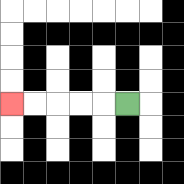{'start': '[5, 4]', 'end': '[0, 4]', 'path_directions': 'L,L,L,L,L', 'path_coordinates': '[[5, 4], [4, 4], [3, 4], [2, 4], [1, 4], [0, 4]]'}